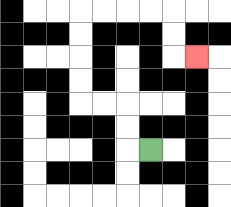{'start': '[6, 6]', 'end': '[8, 2]', 'path_directions': 'L,U,U,L,L,U,U,U,U,R,R,R,R,D,D,R', 'path_coordinates': '[[6, 6], [5, 6], [5, 5], [5, 4], [4, 4], [3, 4], [3, 3], [3, 2], [3, 1], [3, 0], [4, 0], [5, 0], [6, 0], [7, 0], [7, 1], [7, 2], [8, 2]]'}